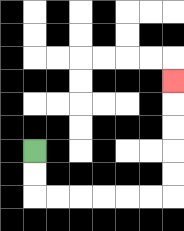{'start': '[1, 6]', 'end': '[7, 3]', 'path_directions': 'D,D,R,R,R,R,R,R,U,U,U,U,U', 'path_coordinates': '[[1, 6], [1, 7], [1, 8], [2, 8], [3, 8], [4, 8], [5, 8], [6, 8], [7, 8], [7, 7], [7, 6], [7, 5], [7, 4], [7, 3]]'}